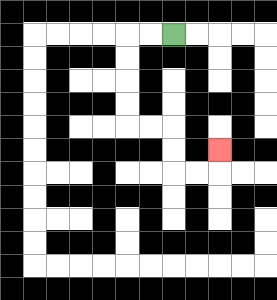{'start': '[7, 1]', 'end': '[9, 6]', 'path_directions': 'L,L,D,D,D,D,R,R,D,D,R,R,U', 'path_coordinates': '[[7, 1], [6, 1], [5, 1], [5, 2], [5, 3], [5, 4], [5, 5], [6, 5], [7, 5], [7, 6], [7, 7], [8, 7], [9, 7], [9, 6]]'}